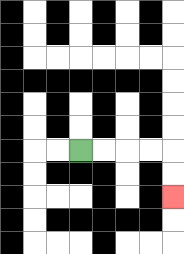{'start': '[3, 6]', 'end': '[7, 8]', 'path_directions': 'R,R,R,R,D,D', 'path_coordinates': '[[3, 6], [4, 6], [5, 6], [6, 6], [7, 6], [7, 7], [7, 8]]'}